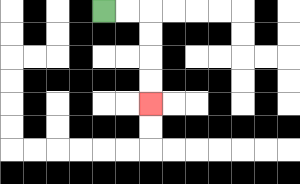{'start': '[4, 0]', 'end': '[6, 4]', 'path_directions': 'R,R,D,D,D,D', 'path_coordinates': '[[4, 0], [5, 0], [6, 0], [6, 1], [6, 2], [6, 3], [6, 4]]'}